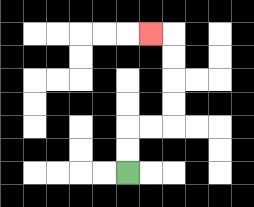{'start': '[5, 7]', 'end': '[6, 1]', 'path_directions': 'U,U,R,R,U,U,U,U,L', 'path_coordinates': '[[5, 7], [5, 6], [5, 5], [6, 5], [7, 5], [7, 4], [7, 3], [7, 2], [7, 1], [6, 1]]'}